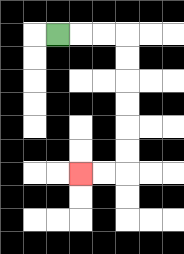{'start': '[2, 1]', 'end': '[3, 7]', 'path_directions': 'R,R,R,D,D,D,D,D,D,L,L', 'path_coordinates': '[[2, 1], [3, 1], [4, 1], [5, 1], [5, 2], [5, 3], [5, 4], [5, 5], [5, 6], [5, 7], [4, 7], [3, 7]]'}